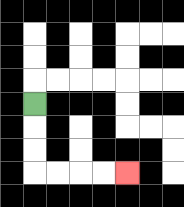{'start': '[1, 4]', 'end': '[5, 7]', 'path_directions': 'D,D,D,R,R,R,R', 'path_coordinates': '[[1, 4], [1, 5], [1, 6], [1, 7], [2, 7], [3, 7], [4, 7], [5, 7]]'}